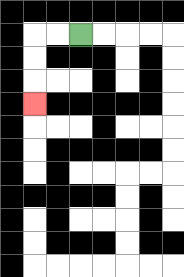{'start': '[3, 1]', 'end': '[1, 4]', 'path_directions': 'L,L,D,D,D', 'path_coordinates': '[[3, 1], [2, 1], [1, 1], [1, 2], [1, 3], [1, 4]]'}